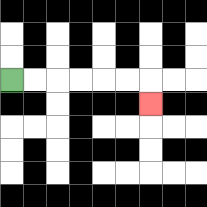{'start': '[0, 3]', 'end': '[6, 4]', 'path_directions': 'R,R,R,R,R,R,D', 'path_coordinates': '[[0, 3], [1, 3], [2, 3], [3, 3], [4, 3], [5, 3], [6, 3], [6, 4]]'}